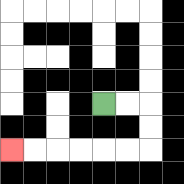{'start': '[4, 4]', 'end': '[0, 6]', 'path_directions': 'R,R,D,D,L,L,L,L,L,L', 'path_coordinates': '[[4, 4], [5, 4], [6, 4], [6, 5], [6, 6], [5, 6], [4, 6], [3, 6], [2, 6], [1, 6], [0, 6]]'}